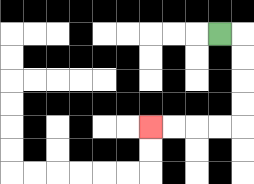{'start': '[9, 1]', 'end': '[6, 5]', 'path_directions': 'R,D,D,D,D,L,L,L,L', 'path_coordinates': '[[9, 1], [10, 1], [10, 2], [10, 3], [10, 4], [10, 5], [9, 5], [8, 5], [7, 5], [6, 5]]'}